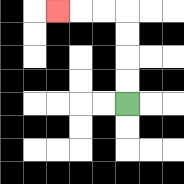{'start': '[5, 4]', 'end': '[2, 0]', 'path_directions': 'U,U,U,U,L,L,L', 'path_coordinates': '[[5, 4], [5, 3], [5, 2], [5, 1], [5, 0], [4, 0], [3, 0], [2, 0]]'}